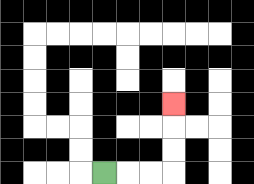{'start': '[4, 7]', 'end': '[7, 4]', 'path_directions': 'R,R,R,U,U,U', 'path_coordinates': '[[4, 7], [5, 7], [6, 7], [7, 7], [7, 6], [7, 5], [7, 4]]'}